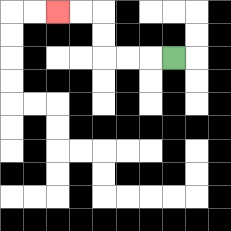{'start': '[7, 2]', 'end': '[2, 0]', 'path_directions': 'L,L,L,U,U,L,L', 'path_coordinates': '[[7, 2], [6, 2], [5, 2], [4, 2], [4, 1], [4, 0], [3, 0], [2, 0]]'}